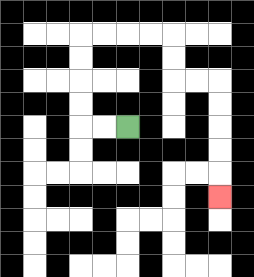{'start': '[5, 5]', 'end': '[9, 8]', 'path_directions': 'L,L,U,U,U,U,R,R,R,R,D,D,R,R,D,D,D,D,D', 'path_coordinates': '[[5, 5], [4, 5], [3, 5], [3, 4], [3, 3], [3, 2], [3, 1], [4, 1], [5, 1], [6, 1], [7, 1], [7, 2], [7, 3], [8, 3], [9, 3], [9, 4], [9, 5], [9, 6], [9, 7], [9, 8]]'}